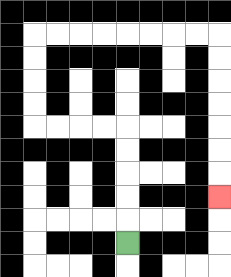{'start': '[5, 10]', 'end': '[9, 8]', 'path_directions': 'U,U,U,U,U,L,L,L,L,U,U,U,U,R,R,R,R,R,R,R,R,D,D,D,D,D,D,D', 'path_coordinates': '[[5, 10], [5, 9], [5, 8], [5, 7], [5, 6], [5, 5], [4, 5], [3, 5], [2, 5], [1, 5], [1, 4], [1, 3], [1, 2], [1, 1], [2, 1], [3, 1], [4, 1], [5, 1], [6, 1], [7, 1], [8, 1], [9, 1], [9, 2], [9, 3], [9, 4], [9, 5], [9, 6], [9, 7], [9, 8]]'}